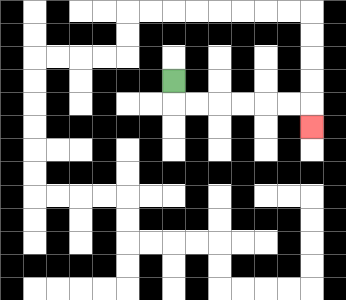{'start': '[7, 3]', 'end': '[13, 5]', 'path_directions': 'D,R,R,R,R,R,R,D', 'path_coordinates': '[[7, 3], [7, 4], [8, 4], [9, 4], [10, 4], [11, 4], [12, 4], [13, 4], [13, 5]]'}